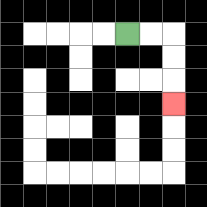{'start': '[5, 1]', 'end': '[7, 4]', 'path_directions': 'R,R,D,D,D', 'path_coordinates': '[[5, 1], [6, 1], [7, 1], [7, 2], [7, 3], [7, 4]]'}